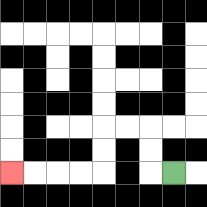{'start': '[7, 7]', 'end': '[0, 7]', 'path_directions': 'L,U,U,L,L,D,D,L,L,L,L', 'path_coordinates': '[[7, 7], [6, 7], [6, 6], [6, 5], [5, 5], [4, 5], [4, 6], [4, 7], [3, 7], [2, 7], [1, 7], [0, 7]]'}